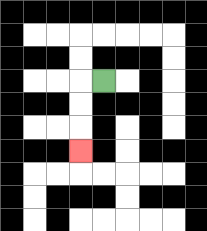{'start': '[4, 3]', 'end': '[3, 6]', 'path_directions': 'L,D,D,D', 'path_coordinates': '[[4, 3], [3, 3], [3, 4], [3, 5], [3, 6]]'}